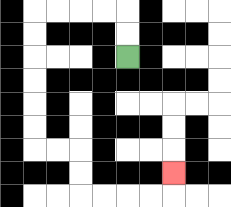{'start': '[5, 2]', 'end': '[7, 7]', 'path_directions': 'U,U,L,L,L,L,D,D,D,D,D,D,R,R,D,D,R,R,R,R,U', 'path_coordinates': '[[5, 2], [5, 1], [5, 0], [4, 0], [3, 0], [2, 0], [1, 0], [1, 1], [1, 2], [1, 3], [1, 4], [1, 5], [1, 6], [2, 6], [3, 6], [3, 7], [3, 8], [4, 8], [5, 8], [6, 8], [7, 8], [7, 7]]'}